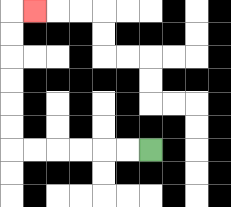{'start': '[6, 6]', 'end': '[1, 0]', 'path_directions': 'L,L,L,L,L,L,U,U,U,U,U,U,R', 'path_coordinates': '[[6, 6], [5, 6], [4, 6], [3, 6], [2, 6], [1, 6], [0, 6], [0, 5], [0, 4], [0, 3], [0, 2], [0, 1], [0, 0], [1, 0]]'}